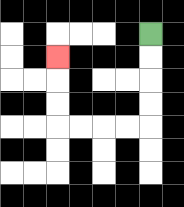{'start': '[6, 1]', 'end': '[2, 2]', 'path_directions': 'D,D,D,D,L,L,L,L,U,U,U', 'path_coordinates': '[[6, 1], [6, 2], [6, 3], [6, 4], [6, 5], [5, 5], [4, 5], [3, 5], [2, 5], [2, 4], [2, 3], [2, 2]]'}